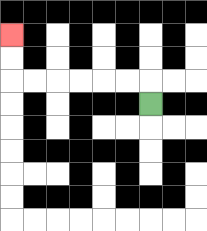{'start': '[6, 4]', 'end': '[0, 1]', 'path_directions': 'U,L,L,L,L,L,L,U,U', 'path_coordinates': '[[6, 4], [6, 3], [5, 3], [4, 3], [3, 3], [2, 3], [1, 3], [0, 3], [0, 2], [0, 1]]'}